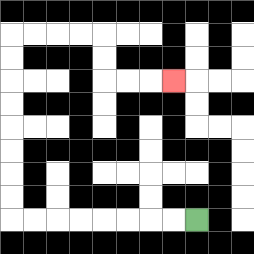{'start': '[8, 9]', 'end': '[7, 3]', 'path_directions': 'L,L,L,L,L,L,L,L,U,U,U,U,U,U,U,U,R,R,R,R,D,D,R,R,R', 'path_coordinates': '[[8, 9], [7, 9], [6, 9], [5, 9], [4, 9], [3, 9], [2, 9], [1, 9], [0, 9], [0, 8], [0, 7], [0, 6], [0, 5], [0, 4], [0, 3], [0, 2], [0, 1], [1, 1], [2, 1], [3, 1], [4, 1], [4, 2], [4, 3], [5, 3], [6, 3], [7, 3]]'}